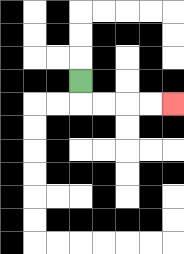{'start': '[3, 3]', 'end': '[7, 4]', 'path_directions': 'D,R,R,R,R', 'path_coordinates': '[[3, 3], [3, 4], [4, 4], [5, 4], [6, 4], [7, 4]]'}